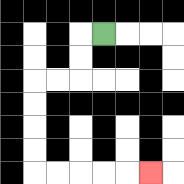{'start': '[4, 1]', 'end': '[6, 7]', 'path_directions': 'L,D,D,L,L,D,D,D,D,R,R,R,R,R', 'path_coordinates': '[[4, 1], [3, 1], [3, 2], [3, 3], [2, 3], [1, 3], [1, 4], [1, 5], [1, 6], [1, 7], [2, 7], [3, 7], [4, 7], [5, 7], [6, 7]]'}